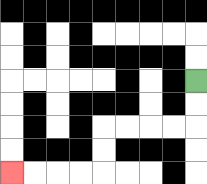{'start': '[8, 3]', 'end': '[0, 7]', 'path_directions': 'D,D,L,L,L,L,D,D,L,L,L,L', 'path_coordinates': '[[8, 3], [8, 4], [8, 5], [7, 5], [6, 5], [5, 5], [4, 5], [4, 6], [4, 7], [3, 7], [2, 7], [1, 7], [0, 7]]'}